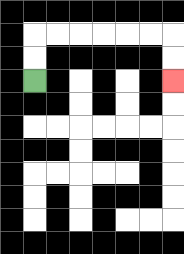{'start': '[1, 3]', 'end': '[7, 3]', 'path_directions': 'U,U,R,R,R,R,R,R,D,D', 'path_coordinates': '[[1, 3], [1, 2], [1, 1], [2, 1], [3, 1], [4, 1], [5, 1], [6, 1], [7, 1], [7, 2], [7, 3]]'}